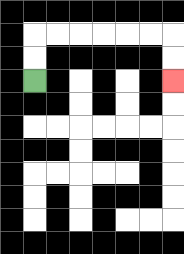{'start': '[1, 3]', 'end': '[7, 3]', 'path_directions': 'U,U,R,R,R,R,R,R,D,D', 'path_coordinates': '[[1, 3], [1, 2], [1, 1], [2, 1], [3, 1], [4, 1], [5, 1], [6, 1], [7, 1], [7, 2], [7, 3]]'}